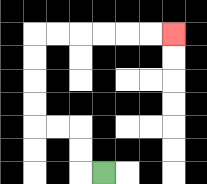{'start': '[4, 7]', 'end': '[7, 1]', 'path_directions': 'L,U,U,L,L,U,U,U,U,R,R,R,R,R,R', 'path_coordinates': '[[4, 7], [3, 7], [3, 6], [3, 5], [2, 5], [1, 5], [1, 4], [1, 3], [1, 2], [1, 1], [2, 1], [3, 1], [4, 1], [5, 1], [6, 1], [7, 1]]'}